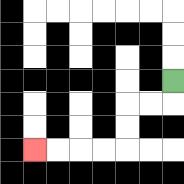{'start': '[7, 3]', 'end': '[1, 6]', 'path_directions': 'D,L,L,D,D,L,L,L,L', 'path_coordinates': '[[7, 3], [7, 4], [6, 4], [5, 4], [5, 5], [5, 6], [4, 6], [3, 6], [2, 6], [1, 6]]'}